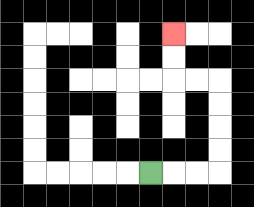{'start': '[6, 7]', 'end': '[7, 1]', 'path_directions': 'R,R,R,U,U,U,U,L,L,U,U', 'path_coordinates': '[[6, 7], [7, 7], [8, 7], [9, 7], [9, 6], [9, 5], [9, 4], [9, 3], [8, 3], [7, 3], [7, 2], [7, 1]]'}